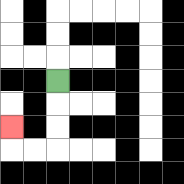{'start': '[2, 3]', 'end': '[0, 5]', 'path_directions': 'D,D,D,L,L,U', 'path_coordinates': '[[2, 3], [2, 4], [2, 5], [2, 6], [1, 6], [0, 6], [0, 5]]'}